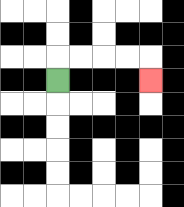{'start': '[2, 3]', 'end': '[6, 3]', 'path_directions': 'U,R,R,R,R,D', 'path_coordinates': '[[2, 3], [2, 2], [3, 2], [4, 2], [5, 2], [6, 2], [6, 3]]'}